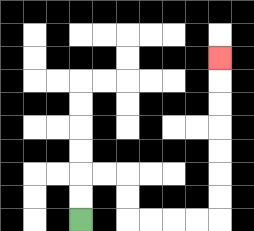{'start': '[3, 9]', 'end': '[9, 2]', 'path_directions': 'U,U,R,R,D,D,R,R,R,R,U,U,U,U,U,U,U', 'path_coordinates': '[[3, 9], [3, 8], [3, 7], [4, 7], [5, 7], [5, 8], [5, 9], [6, 9], [7, 9], [8, 9], [9, 9], [9, 8], [9, 7], [9, 6], [9, 5], [9, 4], [9, 3], [9, 2]]'}